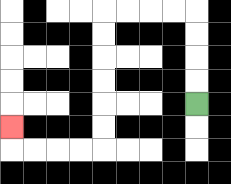{'start': '[8, 4]', 'end': '[0, 5]', 'path_directions': 'U,U,U,U,L,L,L,L,D,D,D,D,D,D,L,L,L,L,U', 'path_coordinates': '[[8, 4], [8, 3], [8, 2], [8, 1], [8, 0], [7, 0], [6, 0], [5, 0], [4, 0], [4, 1], [4, 2], [4, 3], [4, 4], [4, 5], [4, 6], [3, 6], [2, 6], [1, 6], [0, 6], [0, 5]]'}